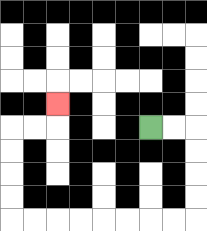{'start': '[6, 5]', 'end': '[2, 4]', 'path_directions': 'R,R,D,D,D,D,L,L,L,L,L,L,L,L,U,U,U,U,R,R,U', 'path_coordinates': '[[6, 5], [7, 5], [8, 5], [8, 6], [8, 7], [8, 8], [8, 9], [7, 9], [6, 9], [5, 9], [4, 9], [3, 9], [2, 9], [1, 9], [0, 9], [0, 8], [0, 7], [0, 6], [0, 5], [1, 5], [2, 5], [2, 4]]'}